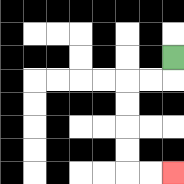{'start': '[7, 2]', 'end': '[7, 7]', 'path_directions': 'D,L,L,D,D,D,D,R,R', 'path_coordinates': '[[7, 2], [7, 3], [6, 3], [5, 3], [5, 4], [5, 5], [5, 6], [5, 7], [6, 7], [7, 7]]'}